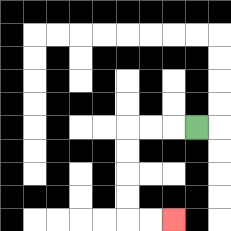{'start': '[8, 5]', 'end': '[7, 9]', 'path_directions': 'L,L,L,D,D,D,D,R,R', 'path_coordinates': '[[8, 5], [7, 5], [6, 5], [5, 5], [5, 6], [5, 7], [5, 8], [5, 9], [6, 9], [7, 9]]'}